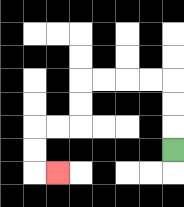{'start': '[7, 6]', 'end': '[2, 7]', 'path_directions': 'U,U,U,L,L,L,L,D,D,L,L,D,D,R', 'path_coordinates': '[[7, 6], [7, 5], [7, 4], [7, 3], [6, 3], [5, 3], [4, 3], [3, 3], [3, 4], [3, 5], [2, 5], [1, 5], [1, 6], [1, 7], [2, 7]]'}